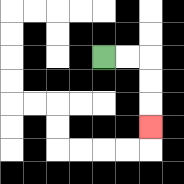{'start': '[4, 2]', 'end': '[6, 5]', 'path_directions': 'R,R,D,D,D', 'path_coordinates': '[[4, 2], [5, 2], [6, 2], [6, 3], [6, 4], [6, 5]]'}